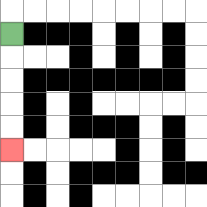{'start': '[0, 1]', 'end': '[0, 6]', 'path_directions': 'D,D,D,D,D', 'path_coordinates': '[[0, 1], [0, 2], [0, 3], [0, 4], [0, 5], [0, 6]]'}